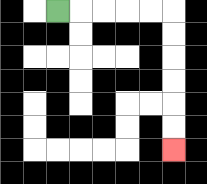{'start': '[2, 0]', 'end': '[7, 6]', 'path_directions': 'R,R,R,R,R,D,D,D,D,D,D', 'path_coordinates': '[[2, 0], [3, 0], [4, 0], [5, 0], [6, 0], [7, 0], [7, 1], [7, 2], [7, 3], [7, 4], [7, 5], [7, 6]]'}